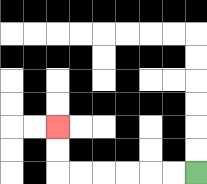{'start': '[8, 7]', 'end': '[2, 5]', 'path_directions': 'L,L,L,L,L,L,U,U', 'path_coordinates': '[[8, 7], [7, 7], [6, 7], [5, 7], [4, 7], [3, 7], [2, 7], [2, 6], [2, 5]]'}